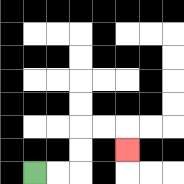{'start': '[1, 7]', 'end': '[5, 6]', 'path_directions': 'R,R,U,U,R,R,D', 'path_coordinates': '[[1, 7], [2, 7], [3, 7], [3, 6], [3, 5], [4, 5], [5, 5], [5, 6]]'}